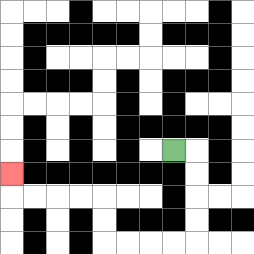{'start': '[7, 6]', 'end': '[0, 7]', 'path_directions': 'R,D,D,D,D,L,L,L,L,U,U,L,L,L,L,U', 'path_coordinates': '[[7, 6], [8, 6], [8, 7], [8, 8], [8, 9], [8, 10], [7, 10], [6, 10], [5, 10], [4, 10], [4, 9], [4, 8], [3, 8], [2, 8], [1, 8], [0, 8], [0, 7]]'}